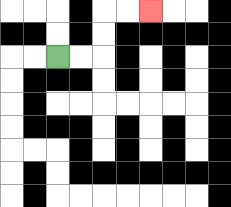{'start': '[2, 2]', 'end': '[6, 0]', 'path_directions': 'R,R,U,U,R,R', 'path_coordinates': '[[2, 2], [3, 2], [4, 2], [4, 1], [4, 0], [5, 0], [6, 0]]'}